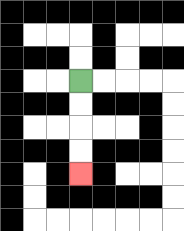{'start': '[3, 3]', 'end': '[3, 7]', 'path_directions': 'D,D,D,D', 'path_coordinates': '[[3, 3], [3, 4], [3, 5], [3, 6], [3, 7]]'}